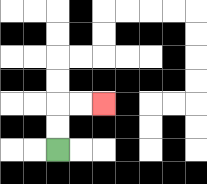{'start': '[2, 6]', 'end': '[4, 4]', 'path_directions': 'U,U,R,R', 'path_coordinates': '[[2, 6], [2, 5], [2, 4], [3, 4], [4, 4]]'}